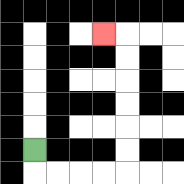{'start': '[1, 6]', 'end': '[4, 1]', 'path_directions': 'D,R,R,R,R,U,U,U,U,U,U,L', 'path_coordinates': '[[1, 6], [1, 7], [2, 7], [3, 7], [4, 7], [5, 7], [5, 6], [5, 5], [5, 4], [5, 3], [5, 2], [5, 1], [4, 1]]'}